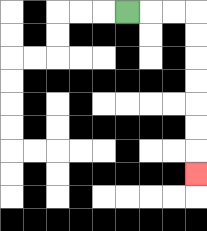{'start': '[5, 0]', 'end': '[8, 7]', 'path_directions': 'R,R,R,D,D,D,D,D,D,D', 'path_coordinates': '[[5, 0], [6, 0], [7, 0], [8, 0], [8, 1], [8, 2], [8, 3], [8, 4], [8, 5], [8, 6], [8, 7]]'}